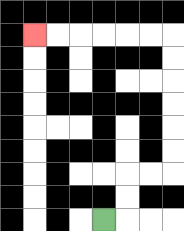{'start': '[4, 9]', 'end': '[1, 1]', 'path_directions': 'R,U,U,R,R,U,U,U,U,U,U,L,L,L,L,L,L', 'path_coordinates': '[[4, 9], [5, 9], [5, 8], [5, 7], [6, 7], [7, 7], [7, 6], [7, 5], [7, 4], [7, 3], [7, 2], [7, 1], [6, 1], [5, 1], [4, 1], [3, 1], [2, 1], [1, 1]]'}